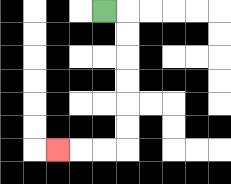{'start': '[4, 0]', 'end': '[2, 6]', 'path_directions': 'R,D,D,D,D,D,D,L,L,L', 'path_coordinates': '[[4, 0], [5, 0], [5, 1], [5, 2], [5, 3], [5, 4], [5, 5], [5, 6], [4, 6], [3, 6], [2, 6]]'}